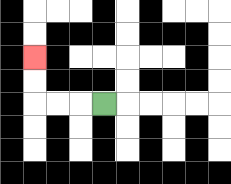{'start': '[4, 4]', 'end': '[1, 2]', 'path_directions': 'L,L,L,U,U', 'path_coordinates': '[[4, 4], [3, 4], [2, 4], [1, 4], [1, 3], [1, 2]]'}